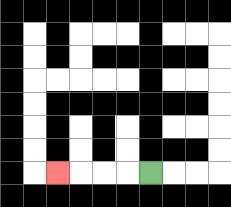{'start': '[6, 7]', 'end': '[2, 7]', 'path_directions': 'L,L,L,L', 'path_coordinates': '[[6, 7], [5, 7], [4, 7], [3, 7], [2, 7]]'}